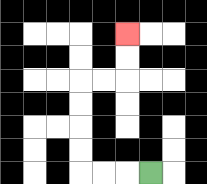{'start': '[6, 7]', 'end': '[5, 1]', 'path_directions': 'L,L,L,U,U,U,U,R,R,U,U', 'path_coordinates': '[[6, 7], [5, 7], [4, 7], [3, 7], [3, 6], [3, 5], [3, 4], [3, 3], [4, 3], [5, 3], [5, 2], [5, 1]]'}